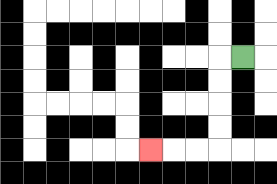{'start': '[10, 2]', 'end': '[6, 6]', 'path_directions': 'L,D,D,D,D,L,L,L', 'path_coordinates': '[[10, 2], [9, 2], [9, 3], [9, 4], [9, 5], [9, 6], [8, 6], [7, 6], [6, 6]]'}